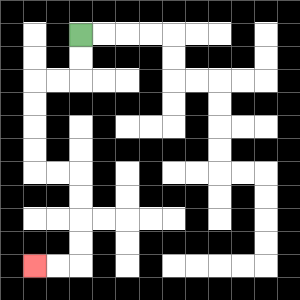{'start': '[3, 1]', 'end': '[1, 11]', 'path_directions': 'D,D,L,L,D,D,D,D,R,R,D,D,D,D,L,L', 'path_coordinates': '[[3, 1], [3, 2], [3, 3], [2, 3], [1, 3], [1, 4], [1, 5], [1, 6], [1, 7], [2, 7], [3, 7], [3, 8], [3, 9], [3, 10], [3, 11], [2, 11], [1, 11]]'}